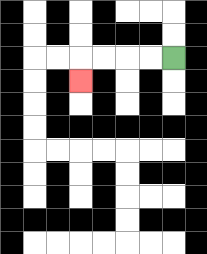{'start': '[7, 2]', 'end': '[3, 3]', 'path_directions': 'L,L,L,L,D', 'path_coordinates': '[[7, 2], [6, 2], [5, 2], [4, 2], [3, 2], [3, 3]]'}